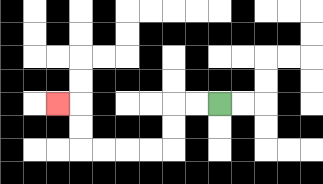{'start': '[9, 4]', 'end': '[2, 4]', 'path_directions': 'L,L,D,D,L,L,L,L,U,U,L', 'path_coordinates': '[[9, 4], [8, 4], [7, 4], [7, 5], [7, 6], [6, 6], [5, 6], [4, 6], [3, 6], [3, 5], [3, 4], [2, 4]]'}